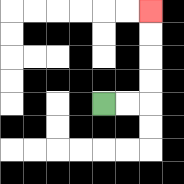{'start': '[4, 4]', 'end': '[6, 0]', 'path_directions': 'R,R,U,U,U,U', 'path_coordinates': '[[4, 4], [5, 4], [6, 4], [6, 3], [6, 2], [6, 1], [6, 0]]'}